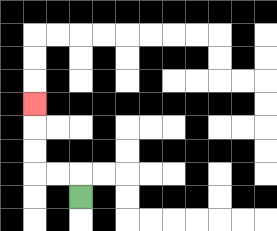{'start': '[3, 8]', 'end': '[1, 4]', 'path_directions': 'U,L,L,U,U,U', 'path_coordinates': '[[3, 8], [3, 7], [2, 7], [1, 7], [1, 6], [1, 5], [1, 4]]'}